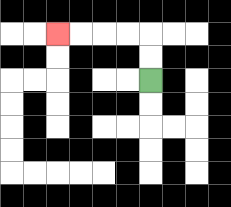{'start': '[6, 3]', 'end': '[2, 1]', 'path_directions': 'U,U,L,L,L,L', 'path_coordinates': '[[6, 3], [6, 2], [6, 1], [5, 1], [4, 1], [3, 1], [2, 1]]'}